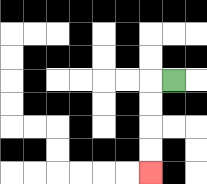{'start': '[7, 3]', 'end': '[6, 7]', 'path_directions': 'L,D,D,D,D', 'path_coordinates': '[[7, 3], [6, 3], [6, 4], [6, 5], [6, 6], [6, 7]]'}